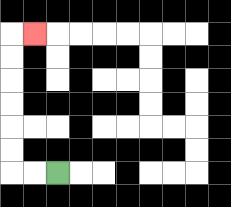{'start': '[2, 7]', 'end': '[1, 1]', 'path_directions': 'L,L,U,U,U,U,U,U,R', 'path_coordinates': '[[2, 7], [1, 7], [0, 7], [0, 6], [0, 5], [0, 4], [0, 3], [0, 2], [0, 1], [1, 1]]'}